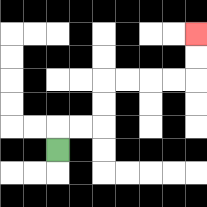{'start': '[2, 6]', 'end': '[8, 1]', 'path_directions': 'U,R,R,U,U,R,R,R,R,U,U', 'path_coordinates': '[[2, 6], [2, 5], [3, 5], [4, 5], [4, 4], [4, 3], [5, 3], [6, 3], [7, 3], [8, 3], [8, 2], [8, 1]]'}